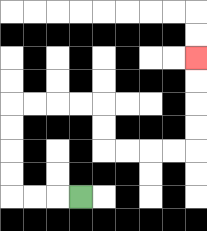{'start': '[3, 8]', 'end': '[8, 2]', 'path_directions': 'L,L,L,U,U,U,U,R,R,R,R,D,D,R,R,R,R,U,U,U,U', 'path_coordinates': '[[3, 8], [2, 8], [1, 8], [0, 8], [0, 7], [0, 6], [0, 5], [0, 4], [1, 4], [2, 4], [3, 4], [4, 4], [4, 5], [4, 6], [5, 6], [6, 6], [7, 6], [8, 6], [8, 5], [8, 4], [8, 3], [8, 2]]'}